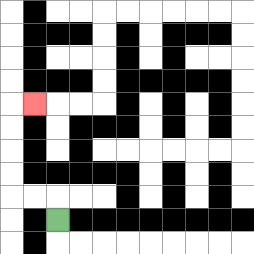{'start': '[2, 9]', 'end': '[1, 4]', 'path_directions': 'U,L,L,U,U,U,U,R', 'path_coordinates': '[[2, 9], [2, 8], [1, 8], [0, 8], [0, 7], [0, 6], [0, 5], [0, 4], [1, 4]]'}